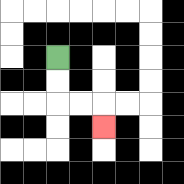{'start': '[2, 2]', 'end': '[4, 5]', 'path_directions': 'D,D,R,R,D', 'path_coordinates': '[[2, 2], [2, 3], [2, 4], [3, 4], [4, 4], [4, 5]]'}